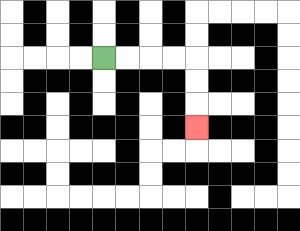{'start': '[4, 2]', 'end': '[8, 5]', 'path_directions': 'R,R,R,R,D,D,D', 'path_coordinates': '[[4, 2], [5, 2], [6, 2], [7, 2], [8, 2], [8, 3], [8, 4], [8, 5]]'}